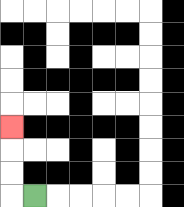{'start': '[1, 8]', 'end': '[0, 5]', 'path_directions': 'L,U,U,U', 'path_coordinates': '[[1, 8], [0, 8], [0, 7], [0, 6], [0, 5]]'}